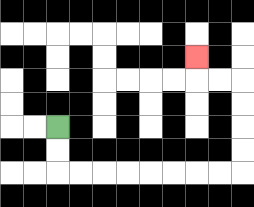{'start': '[2, 5]', 'end': '[8, 2]', 'path_directions': 'D,D,R,R,R,R,R,R,R,R,U,U,U,U,L,L,U', 'path_coordinates': '[[2, 5], [2, 6], [2, 7], [3, 7], [4, 7], [5, 7], [6, 7], [7, 7], [8, 7], [9, 7], [10, 7], [10, 6], [10, 5], [10, 4], [10, 3], [9, 3], [8, 3], [8, 2]]'}